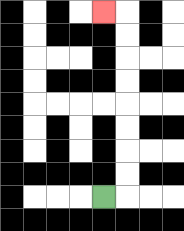{'start': '[4, 8]', 'end': '[4, 0]', 'path_directions': 'R,U,U,U,U,U,U,U,U,L', 'path_coordinates': '[[4, 8], [5, 8], [5, 7], [5, 6], [5, 5], [5, 4], [5, 3], [5, 2], [5, 1], [5, 0], [4, 0]]'}